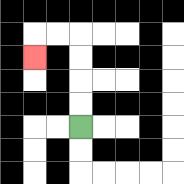{'start': '[3, 5]', 'end': '[1, 2]', 'path_directions': 'U,U,U,U,L,L,D', 'path_coordinates': '[[3, 5], [3, 4], [3, 3], [3, 2], [3, 1], [2, 1], [1, 1], [1, 2]]'}